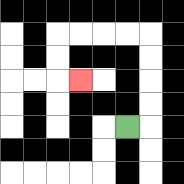{'start': '[5, 5]', 'end': '[3, 3]', 'path_directions': 'R,U,U,U,U,L,L,L,L,D,D,R', 'path_coordinates': '[[5, 5], [6, 5], [6, 4], [6, 3], [6, 2], [6, 1], [5, 1], [4, 1], [3, 1], [2, 1], [2, 2], [2, 3], [3, 3]]'}